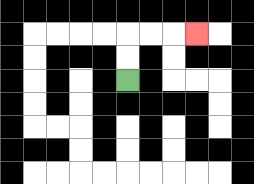{'start': '[5, 3]', 'end': '[8, 1]', 'path_directions': 'U,U,R,R,R', 'path_coordinates': '[[5, 3], [5, 2], [5, 1], [6, 1], [7, 1], [8, 1]]'}